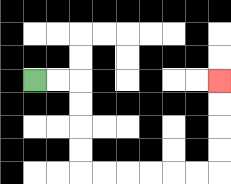{'start': '[1, 3]', 'end': '[9, 3]', 'path_directions': 'R,R,D,D,D,D,R,R,R,R,R,R,U,U,U,U', 'path_coordinates': '[[1, 3], [2, 3], [3, 3], [3, 4], [3, 5], [3, 6], [3, 7], [4, 7], [5, 7], [6, 7], [7, 7], [8, 7], [9, 7], [9, 6], [9, 5], [9, 4], [9, 3]]'}